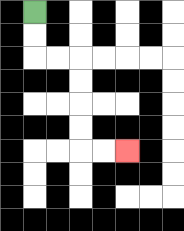{'start': '[1, 0]', 'end': '[5, 6]', 'path_directions': 'D,D,R,R,D,D,D,D,R,R', 'path_coordinates': '[[1, 0], [1, 1], [1, 2], [2, 2], [3, 2], [3, 3], [3, 4], [3, 5], [3, 6], [4, 6], [5, 6]]'}